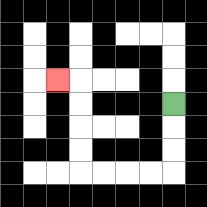{'start': '[7, 4]', 'end': '[2, 3]', 'path_directions': 'D,D,D,L,L,L,L,U,U,U,U,L', 'path_coordinates': '[[7, 4], [7, 5], [7, 6], [7, 7], [6, 7], [5, 7], [4, 7], [3, 7], [3, 6], [3, 5], [3, 4], [3, 3], [2, 3]]'}